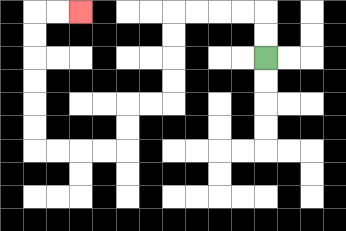{'start': '[11, 2]', 'end': '[3, 0]', 'path_directions': 'U,U,L,L,L,L,D,D,D,D,L,L,D,D,L,L,L,L,U,U,U,U,U,U,R,R', 'path_coordinates': '[[11, 2], [11, 1], [11, 0], [10, 0], [9, 0], [8, 0], [7, 0], [7, 1], [7, 2], [7, 3], [7, 4], [6, 4], [5, 4], [5, 5], [5, 6], [4, 6], [3, 6], [2, 6], [1, 6], [1, 5], [1, 4], [1, 3], [1, 2], [1, 1], [1, 0], [2, 0], [3, 0]]'}